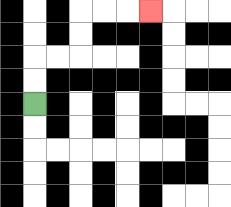{'start': '[1, 4]', 'end': '[6, 0]', 'path_directions': 'U,U,R,R,U,U,R,R,R', 'path_coordinates': '[[1, 4], [1, 3], [1, 2], [2, 2], [3, 2], [3, 1], [3, 0], [4, 0], [5, 0], [6, 0]]'}